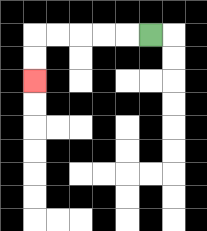{'start': '[6, 1]', 'end': '[1, 3]', 'path_directions': 'L,L,L,L,L,D,D', 'path_coordinates': '[[6, 1], [5, 1], [4, 1], [3, 1], [2, 1], [1, 1], [1, 2], [1, 3]]'}